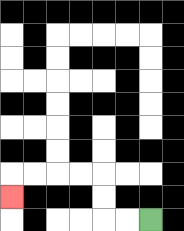{'start': '[6, 9]', 'end': '[0, 8]', 'path_directions': 'L,L,U,U,L,L,L,L,D', 'path_coordinates': '[[6, 9], [5, 9], [4, 9], [4, 8], [4, 7], [3, 7], [2, 7], [1, 7], [0, 7], [0, 8]]'}